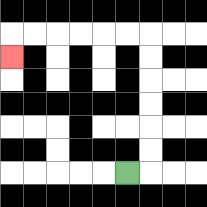{'start': '[5, 7]', 'end': '[0, 2]', 'path_directions': 'R,U,U,U,U,U,U,L,L,L,L,L,L,D', 'path_coordinates': '[[5, 7], [6, 7], [6, 6], [6, 5], [6, 4], [6, 3], [6, 2], [6, 1], [5, 1], [4, 1], [3, 1], [2, 1], [1, 1], [0, 1], [0, 2]]'}